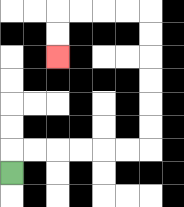{'start': '[0, 7]', 'end': '[2, 2]', 'path_directions': 'U,R,R,R,R,R,R,U,U,U,U,U,U,L,L,L,L,D,D', 'path_coordinates': '[[0, 7], [0, 6], [1, 6], [2, 6], [3, 6], [4, 6], [5, 6], [6, 6], [6, 5], [6, 4], [6, 3], [6, 2], [6, 1], [6, 0], [5, 0], [4, 0], [3, 0], [2, 0], [2, 1], [2, 2]]'}